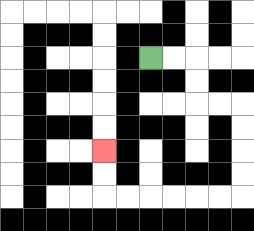{'start': '[6, 2]', 'end': '[4, 6]', 'path_directions': 'R,R,D,D,R,R,D,D,D,D,L,L,L,L,L,L,U,U', 'path_coordinates': '[[6, 2], [7, 2], [8, 2], [8, 3], [8, 4], [9, 4], [10, 4], [10, 5], [10, 6], [10, 7], [10, 8], [9, 8], [8, 8], [7, 8], [6, 8], [5, 8], [4, 8], [4, 7], [4, 6]]'}